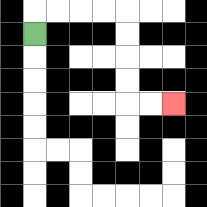{'start': '[1, 1]', 'end': '[7, 4]', 'path_directions': 'U,R,R,R,R,D,D,D,D,R,R', 'path_coordinates': '[[1, 1], [1, 0], [2, 0], [3, 0], [4, 0], [5, 0], [5, 1], [5, 2], [5, 3], [5, 4], [6, 4], [7, 4]]'}